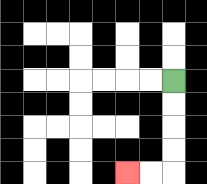{'start': '[7, 3]', 'end': '[5, 7]', 'path_directions': 'D,D,D,D,L,L', 'path_coordinates': '[[7, 3], [7, 4], [7, 5], [7, 6], [7, 7], [6, 7], [5, 7]]'}